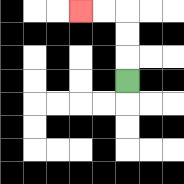{'start': '[5, 3]', 'end': '[3, 0]', 'path_directions': 'U,U,U,L,L', 'path_coordinates': '[[5, 3], [5, 2], [5, 1], [5, 0], [4, 0], [3, 0]]'}